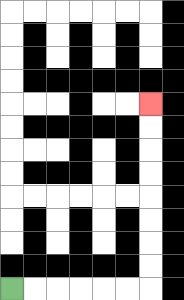{'start': '[0, 12]', 'end': '[6, 4]', 'path_directions': 'R,R,R,R,R,R,U,U,U,U,U,U,U,U', 'path_coordinates': '[[0, 12], [1, 12], [2, 12], [3, 12], [4, 12], [5, 12], [6, 12], [6, 11], [6, 10], [6, 9], [6, 8], [6, 7], [6, 6], [6, 5], [6, 4]]'}